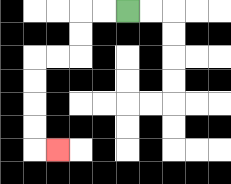{'start': '[5, 0]', 'end': '[2, 6]', 'path_directions': 'L,L,D,D,L,L,D,D,D,D,R', 'path_coordinates': '[[5, 0], [4, 0], [3, 0], [3, 1], [3, 2], [2, 2], [1, 2], [1, 3], [1, 4], [1, 5], [1, 6], [2, 6]]'}